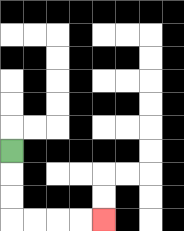{'start': '[0, 6]', 'end': '[4, 9]', 'path_directions': 'D,D,D,R,R,R,R', 'path_coordinates': '[[0, 6], [0, 7], [0, 8], [0, 9], [1, 9], [2, 9], [3, 9], [4, 9]]'}